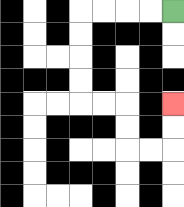{'start': '[7, 0]', 'end': '[7, 4]', 'path_directions': 'L,L,L,L,D,D,D,D,R,R,D,D,R,R,U,U', 'path_coordinates': '[[7, 0], [6, 0], [5, 0], [4, 0], [3, 0], [3, 1], [3, 2], [3, 3], [3, 4], [4, 4], [5, 4], [5, 5], [5, 6], [6, 6], [7, 6], [7, 5], [7, 4]]'}